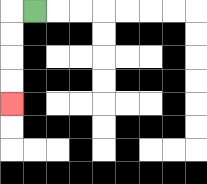{'start': '[1, 0]', 'end': '[0, 4]', 'path_directions': 'L,D,D,D,D', 'path_coordinates': '[[1, 0], [0, 0], [0, 1], [0, 2], [0, 3], [0, 4]]'}